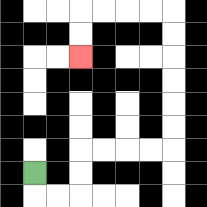{'start': '[1, 7]', 'end': '[3, 2]', 'path_directions': 'D,R,R,U,U,R,R,R,R,U,U,U,U,U,U,L,L,L,L,D,D', 'path_coordinates': '[[1, 7], [1, 8], [2, 8], [3, 8], [3, 7], [3, 6], [4, 6], [5, 6], [6, 6], [7, 6], [7, 5], [7, 4], [7, 3], [7, 2], [7, 1], [7, 0], [6, 0], [5, 0], [4, 0], [3, 0], [3, 1], [3, 2]]'}